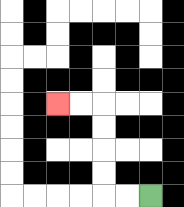{'start': '[6, 8]', 'end': '[2, 4]', 'path_directions': 'L,L,U,U,U,U,L,L', 'path_coordinates': '[[6, 8], [5, 8], [4, 8], [4, 7], [4, 6], [4, 5], [4, 4], [3, 4], [2, 4]]'}